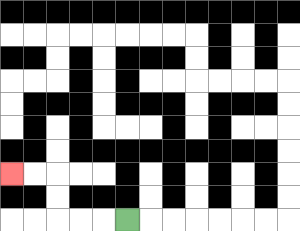{'start': '[5, 9]', 'end': '[0, 7]', 'path_directions': 'L,L,L,U,U,L,L', 'path_coordinates': '[[5, 9], [4, 9], [3, 9], [2, 9], [2, 8], [2, 7], [1, 7], [0, 7]]'}